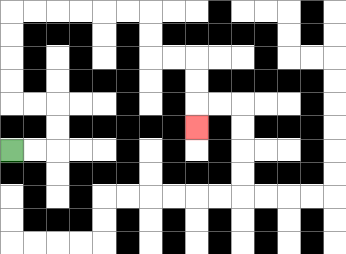{'start': '[0, 6]', 'end': '[8, 5]', 'path_directions': 'R,R,U,U,L,L,U,U,U,U,R,R,R,R,R,R,D,D,R,R,D,D,D', 'path_coordinates': '[[0, 6], [1, 6], [2, 6], [2, 5], [2, 4], [1, 4], [0, 4], [0, 3], [0, 2], [0, 1], [0, 0], [1, 0], [2, 0], [3, 0], [4, 0], [5, 0], [6, 0], [6, 1], [6, 2], [7, 2], [8, 2], [8, 3], [8, 4], [8, 5]]'}